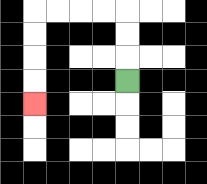{'start': '[5, 3]', 'end': '[1, 4]', 'path_directions': 'U,U,U,L,L,L,L,D,D,D,D', 'path_coordinates': '[[5, 3], [5, 2], [5, 1], [5, 0], [4, 0], [3, 0], [2, 0], [1, 0], [1, 1], [1, 2], [1, 3], [1, 4]]'}